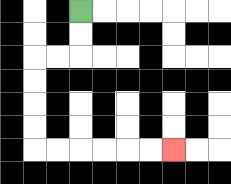{'start': '[3, 0]', 'end': '[7, 6]', 'path_directions': 'D,D,L,L,D,D,D,D,R,R,R,R,R,R', 'path_coordinates': '[[3, 0], [3, 1], [3, 2], [2, 2], [1, 2], [1, 3], [1, 4], [1, 5], [1, 6], [2, 6], [3, 6], [4, 6], [5, 6], [6, 6], [7, 6]]'}